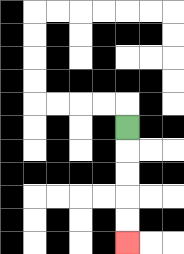{'start': '[5, 5]', 'end': '[5, 10]', 'path_directions': 'D,D,D,D,D', 'path_coordinates': '[[5, 5], [5, 6], [5, 7], [5, 8], [5, 9], [5, 10]]'}